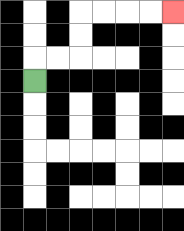{'start': '[1, 3]', 'end': '[7, 0]', 'path_directions': 'U,R,R,U,U,R,R,R,R', 'path_coordinates': '[[1, 3], [1, 2], [2, 2], [3, 2], [3, 1], [3, 0], [4, 0], [5, 0], [6, 0], [7, 0]]'}